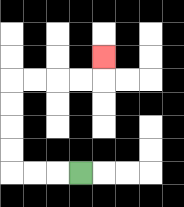{'start': '[3, 7]', 'end': '[4, 2]', 'path_directions': 'L,L,L,U,U,U,U,R,R,R,R,U', 'path_coordinates': '[[3, 7], [2, 7], [1, 7], [0, 7], [0, 6], [0, 5], [0, 4], [0, 3], [1, 3], [2, 3], [3, 3], [4, 3], [4, 2]]'}